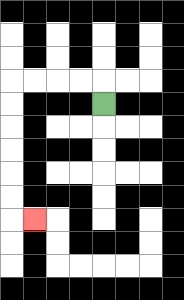{'start': '[4, 4]', 'end': '[1, 9]', 'path_directions': 'U,L,L,L,L,D,D,D,D,D,D,R', 'path_coordinates': '[[4, 4], [4, 3], [3, 3], [2, 3], [1, 3], [0, 3], [0, 4], [0, 5], [0, 6], [0, 7], [0, 8], [0, 9], [1, 9]]'}